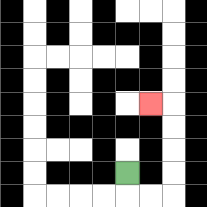{'start': '[5, 7]', 'end': '[6, 4]', 'path_directions': 'D,R,R,U,U,U,U,L', 'path_coordinates': '[[5, 7], [5, 8], [6, 8], [7, 8], [7, 7], [7, 6], [7, 5], [7, 4], [6, 4]]'}